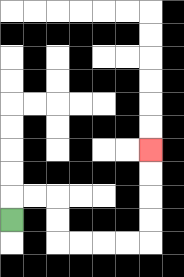{'start': '[0, 9]', 'end': '[6, 6]', 'path_directions': 'U,R,R,D,D,R,R,R,R,U,U,U,U', 'path_coordinates': '[[0, 9], [0, 8], [1, 8], [2, 8], [2, 9], [2, 10], [3, 10], [4, 10], [5, 10], [6, 10], [6, 9], [6, 8], [6, 7], [6, 6]]'}